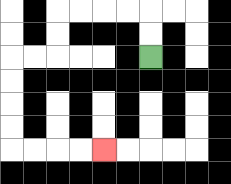{'start': '[6, 2]', 'end': '[4, 6]', 'path_directions': 'U,U,L,L,L,L,D,D,L,L,D,D,D,D,R,R,R,R', 'path_coordinates': '[[6, 2], [6, 1], [6, 0], [5, 0], [4, 0], [3, 0], [2, 0], [2, 1], [2, 2], [1, 2], [0, 2], [0, 3], [0, 4], [0, 5], [0, 6], [1, 6], [2, 6], [3, 6], [4, 6]]'}